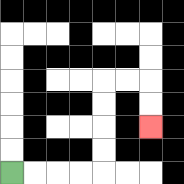{'start': '[0, 7]', 'end': '[6, 5]', 'path_directions': 'R,R,R,R,U,U,U,U,R,R,D,D', 'path_coordinates': '[[0, 7], [1, 7], [2, 7], [3, 7], [4, 7], [4, 6], [4, 5], [4, 4], [4, 3], [5, 3], [6, 3], [6, 4], [6, 5]]'}